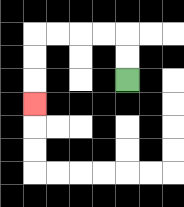{'start': '[5, 3]', 'end': '[1, 4]', 'path_directions': 'U,U,L,L,L,L,D,D,D', 'path_coordinates': '[[5, 3], [5, 2], [5, 1], [4, 1], [3, 1], [2, 1], [1, 1], [1, 2], [1, 3], [1, 4]]'}